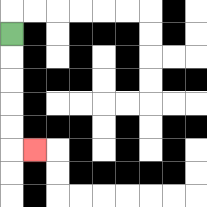{'start': '[0, 1]', 'end': '[1, 6]', 'path_directions': 'D,D,D,D,D,R', 'path_coordinates': '[[0, 1], [0, 2], [0, 3], [0, 4], [0, 5], [0, 6], [1, 6]]'}